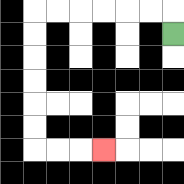{'start': '[7, 1]', 'end': '[4, 6]', 'path_directions': 'U,L,L,L,L,L,L,D,D,D,D,D,D,R,R,R', 'path_coordinates': '[[7, 1], [7, 0], [6, 0], [5, 0], [4, 0], [3, 0], [2, 0], [1, 0], [1, 1], [1, 2], [1, 3], [1, 4], [1, 5], [1, 6], [2, 6], [3, 6], [4, 6]]'}